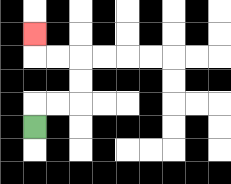{'start': '[1, 5]', 'end': '[1, 1]', 'path_directions': 'U,R,R,U,U,L,L,U', 'path_coordinates': '[[1, 5], [1, 4], [2, 4], [3, 4], [3, 3], [3, 2], [2, 2], [1, 2], [1, 1]]'}